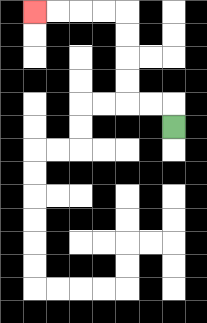{'start': '[7, 5]', 'end': '[1, 0]', 'path_directions': 'U,L,L,U,U,U,U,L,L,L,L', 'path_coordinates': '[[7, 5], [7, 4], [6, 4], [5, 4], [5, 3], [5, 2], [5, 1], [5, 0], [4, 0], [3, 0], [2, 0], [1, 0]]'}